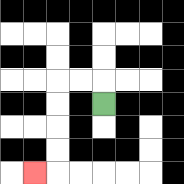{'start': '[4, 4]', 'end': '[1, 7]', 'path_directions': 'U,L,L,D,D,D,D,L', 'path_coordinates': '[[4, 4], [4, 3], [3, 3], [2, 3], [2, 4], [2, 5], [2, 6], [2, 7], [1, 7]]'}